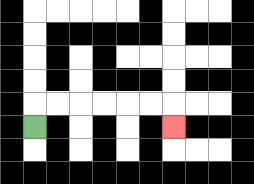{'start': '[1, 5]', 'end': '[7, 5]', 'path_directions': 'U,R,R,R,R,R,R,D', 'path_coordinates': '[[1, 5], [1, 4], [2, 4], [3, 4], [4, 4], [5, 4], [6, 4], [7, 4], [7, 5]]'}